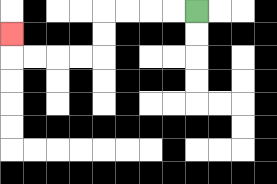{'start': '[8, 0]', 'end': '[0, 1]', 'path_directions': 'L,L,L,L,D,D,L,L,L,L,U', 'path_coordinates': '[[8, 0], [7, 0], [6, 0], [5, 0], [4, 0], [4, 1], [4, 2], [3, 2], [2, 2], [1, 2], [0, 2], [0, 1]]'}